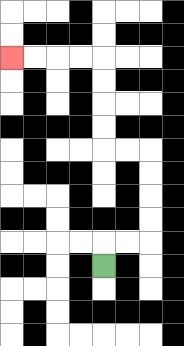{'start': '[4, 11]', 'end': '[0, 2]', 'path_directions': 'U,R,R,U,U,U,U,L,L,U,U,U,U,L,L,L,L', 'path_coordinates': '[[4, 11], [4, 10], [5, 10], [6, 10], [6, 9], [6, 8], [6, 7], [6, 6], [5, 6], [4, 6], [4, 5], [4, 4], [4, 3], [4, 2], [3, 2], [2, 2], [1, 2], [0, 2]]'}